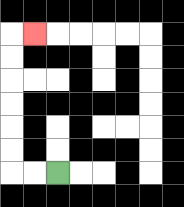{'start': '[2, 7]', 'end': '[1, 1]', 'path_directions': 'L,L,U,U,U,U,U,U,R', 'path_coordinates': '[[2, 7], [1, 7], [0, 7], [0, 6], [0, 5], [0, 4], [0, 3], [0, 2], [0, 1], [1, 1]]'}